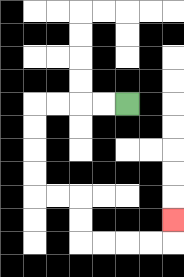{'start': '[5, 4]', 'end': '[7, 9]', 'path_directions': 'L,L,L,L,D,D,D,D,R,R,D,D,R,R,R,R,U', 'path_coordinates': '[[5, 4], [4, 4], [3, 4], [2, 4], [1, 4], [1, 5], [1, 6], [1, 7], [1, 8], [2, 8], [3, 8], [3, 9], [3, 10], [4, 10], [5, 10], [6, 10], [7, 10], [7, 9]]'}